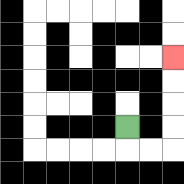{'start': '[5, 5]', 'end': '[7, 2]', 'path_directions': 'D,R,R,U,U,U,U', 'path_coordinates': '[[5, 5], [5, 6], [6, 6], [7, 6], [7, 5], [7, 4], [7, 3], [7, 2]]'}